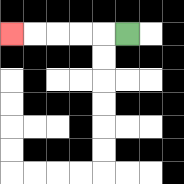{'start': '[5, 1]', 'end': '[0, 1]', 'path_directions': 'L,L,L,L,L', 'path_coordinates': '[[5, 1], [4, 1], [3, 1], [2, 1], [1, 1], [0, 1]]'}